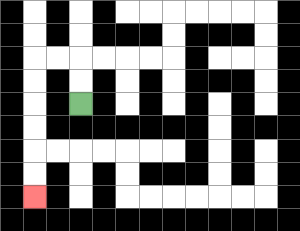{'start': '[3, 4]', 'end': '[1, 8]', 'path_directions': 'U,U,L,L,D,D,D,D,D,D', 'path_coordinates': '[[3, 4], [3, 3], [3, 2], [2, 2], [1, 2], [1, 3], [1, 4], [1, 5], [1, 6], [1, 7], [1, 8]]'}